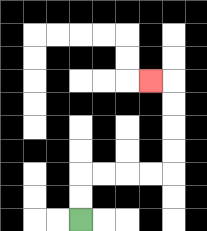{'start': '[3, 9]', 'end': '[6, 3]', 'path_directions': 'U,U,R,R,R,R,U,U,U,U,L', 'path_coordinates': '[[3, 9], [3, 8], [3, 7], [4, 7], [5, 7], [6, 7], [7, 7], [7, 6], [7, 5], [7, 4], [7, 3], [6, 3]]'}